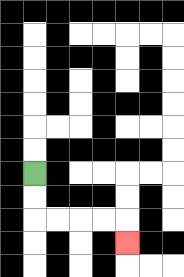{'start': '[1, 7]', 'end': '[5, 10]', 'path_directions': 'D,D,R,R,R,R,D', 'path_coordinates': '[[1, 7], [1, 8], [1, 9], [2, 9], [3, 9], [4, 9], [5, 9], [5, 10]]'}